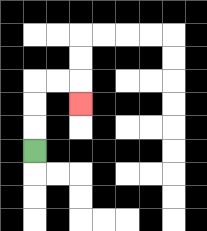{'start': '[1, 6]', 'end': '[3, 4]', 'path_directions': 'U,U,U,R,R,D', 'path_coordinates': '[[1, 6], [1, 5], [1, 4], [1, 3], [2, 3], [3, 3], [3, 4]]'}